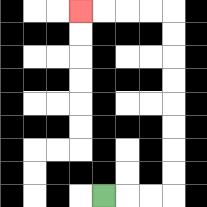{'start': '[4, 8]', 'end': '[3, 0]', 'path_directions': 'R,R,R,U,U,U,U,U,U,U,U,L,L,L,L', 'path_coordinates': '[[4, 8], [5, 8], [6, 8], [7, 8], [7, 7], [7, 6], [7, 5], [7, 4], [7, 3], [7, 2], [7, 1], [7, 0], [6, 0], [5, 0], [4, 0], [3, 0]]'}